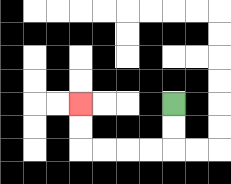{'start': '[7, 4]', 'end': '[3, 4]', 'path_directions': 'D,D,L,L,L,L,U,U', 'path_coordinates': '[[7, 4], [7, 5], [7, 6], [6, 6], [5, 6], [4, 6], [3, 6], [3, 5], [3, 4]]'}